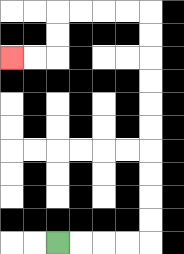{'start': '[2, 10]', 'end': '[0, 2]', 'path_directions': 'R,R,R,R,U,U,U,U,U,U,U,U,U,U,L,L,L,L,D,D,L,L', 'path_coordinates': '[[2, 10], [3, 10], [4, 10], [5, 10], [6, 10], [6, 9], [6, 8], [6, 7], [6, 6], [6, 5], [6, 4], [6, 3], [6, 2], [6, 1], [6, 0], [5, 0], [4, 0], [3, 0], [2, 0], [2, 1], [2, 2], [1, 2], [0, 2]]'}